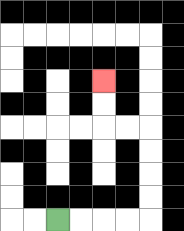{'start': '[2, 9]', 'end': '[4, 3]', 'path_directions': 'R,R,R,R,U,U,U,U,L,L,U,U', 'path_coordinates': '[[2, 9], [3, 9], [4, 9], [5, 9], [6, 9], [6, 8], [6, 7], [6, 6], [6, 5], [5, 5], [4, 5], [4, 4], [4, 3]]'}